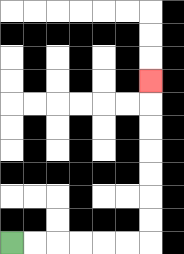{'start': '[0, 10]', 'end': '[6, 3]', 'path_directions': 'R,R,R,R,R,R,U,U,U,U,U,U,U', 'path_coordinates': '[[0, 10], [1, 10], [2, 10], [3, 10], [4, 10], [5, 10], [6, 10], [6, 9], [6, 8], [6, 7], [6, 6], [6, 5], [6, 4], [6, 3]]'}